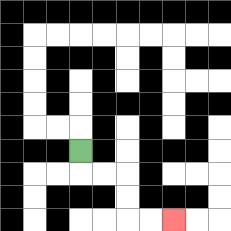{'start': '[3, 6]', 'end': '[7, 9]', 'path_directions': 'D,R,R,D,D,R,R', 'path_coordinates': '[[3, 6], [3, 7], [4, 7], [5, 7], [5, 8], [5, 9], [6, 9], [7, 9]]'}